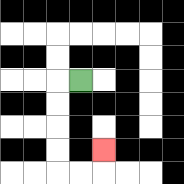{'start': '[3, 3]', 'end': '[4, 6]', 'path_directions': 'L,D,D,D,D,R,R,U', 'path_coordinates': '[[3, 3], [2, 3], [2, 4], [2, 5], [2, 6], [2, 7], [3, 7], [4, 7], [4, 6]]'}